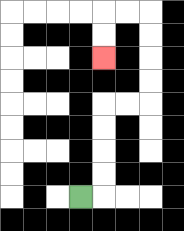{'start': '[3, 8]', 'end': '[4, 2]', 'path_directions': 'R,U,U,U,U,R,R,U,U,U,U,L,L,D,D', 'path_coordinates': '[[3, 8], [4, 8], [4, 7], [4, 6], [4, 5], [4, 4], [5, 4], [6, 4], [6, 3], [6, 2], [6, 1], [6, 0], [5, 0], [4, 0], [4, 1], [4, 2]]'}